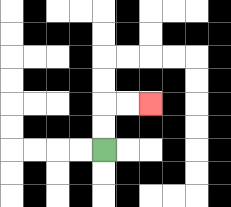{'start': '[4, 6]', 'end': '[6, 4]', 'path_directions': 'U,U,R,R', 'path_coordinates': '[[4, 6], [4, 5], [4, 4], [5, 4], [6, 4]]'}